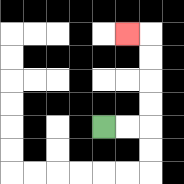{'start': '[4, 5]', 'end': '[5, 1]', 'path_directions': 'R,R,U,U,U,U,L', 'path_coordinates': '[[4, 5], [5, 5], [6, 5], [6, 4], [6, 3], [6, 2], [6, 1], [5, 1]]'}